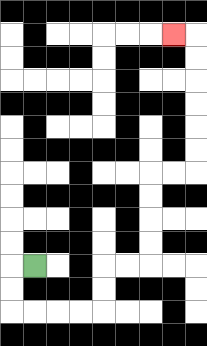{'start': '[1, 11]', 'end': '[7, 1]', 'path_directions': 'L,D,D,R,R,R,R,U,U,R,R,U,U,U,U,R,R,U,U,U,U,U,U,L', 'path_coordinates': '[[1, 11], [0, 11], [0, 12], [0, 13], [1, 13], [2, 13], [3, 13], [4, 13], [4, 12], [4, 11], [5, 11], [6, 11], [6, 10], [6, 9], [6, 8], [6, 7], [7, 7], [8, 7], [8, 6], [8, 5], [8, 4], [8, 3], [8, 2], [8, 1], [7, 1]]'}